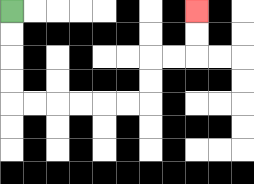{'start': '[0, 0]', 'end': '[8, 0]', 'path_directions': 'D,D,D,D,R,R,R,R,R,R,U,U,R,R,U,U', 'path_coordinates': '[[0, 0], [0, 1], [0, 2], [0, 3], [0, 4], [1, 4], [2, 4], [3, 4], [4, 4], [5, 4], [6, 4], [6, 3], [6, 2], [7, 2], [8, 2], [8, 1], [8, 0]]'}